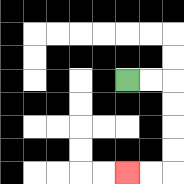{'start': '[5, 3]', 'end': '[5, 7]', 'path_directions': 'R,R,D,D,D,D,L,L', 'path_coordinates': '[[5, 3], [6, 3], [7, 3], [7, 4], [7, 5], [7, 6], [7, 7], [6, 7], [5, 7]]'}